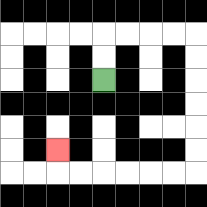{'start': '[4, 3]', 'end': '[2, 6]', 'path_directions': 'U,U,R,R,R,R,D,D,D,D,D,D,L,L,L,L,L,L,U', 'path_coordinates': '[[4, 3], [4, 2], [4, 1], [5, 1], [6, 1], [7, 1], [8, 1], [8, 2], [8, 3], [8, 4], [8, 5], [8, 6], [8, 7], [7, 7], [6, 7], [5, 7], [4, 7], [3, 7], [2, 7], [2, 6]]'}